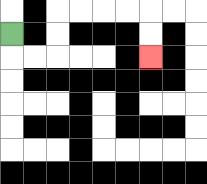{'start': '[0, 1]', 'end': '[6, 2]', 'path_directions': 'D,R,R,U,U,R,R,R,R,D,D', 'path_coordinates': '[[0, 1], [0, 2], [1, 2], [2, 2], [2, 1], [2, 0], [3, 0], [4, 0], [5, 0], [6, 0], [6, 1], [6, 2]]'}